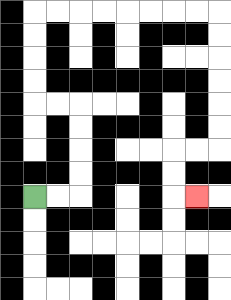{'start': '[1, 8]', 'end': '[8, 8]', 'path_directions': 'R,R,U,U,U,U,L,L,U,U,U,U,R,R,R,R,R,R,R,R,D,D,D,D,D,D,L,L,D,D,R', 'path_coordinates': '[[1, 8], [2, 8], [3, 8], [3, 7], [3, 6], [3, 5], [3, 4], [2, 4], [1, 4], [1, 3], [1, 2], [1, 1], [1, 0], [2, 0], [3, 0], [4, 0], [5, 0], [6, 0], [7, 0], [8, 0], [9, 0], [9, 1], [9, 2], [9, 3], [9, 4], [9, 5], [9, 6], [8, 6], [7, 6], [7, 7], [7, 8], [8, 8]]'}